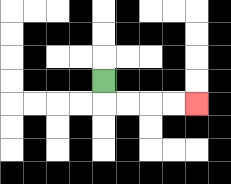{'start': '[4, 3]', 'end': '[8, 4]', 'path_directions': 'D,R,R,R,R', 'path_coordinates': '[[4, 3], [4, 4], [5, 4], [6, 4], [7, 4], [8, 4]]'}